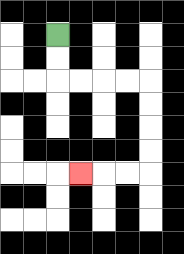{'start': '[2, 1]', 'end': '[3, 7]', 'path_directions': 'D,D,R,R,R,R,D,D,D,D,L,L,L', 'path_coordinates': '[[2, 1], [2, 2], [2, 3], [3, 3], [4, 3], [5, 3], [6, 3], [6, 4], [6, 5], [6, 6], [6, 7], [5, 7], [4, 7], [3, 7]]'}